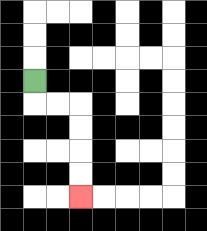{'start': '[1, 3]', 'end': '[3, 8]', 'path_directions': 'D,R,R,D,D,D,D', 'path_coordinates': '[[1, 3], [1, 4], [2, 4], [3, 4], [3, 5], [3, 6], [3, 7], [3, 8]]'}